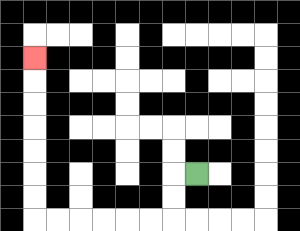{'start': '[8, 7]', 'end': '[1, 2]', 'path_directions': 'L,D,D,L,L,L,L,L,L,U,U,U,U,U,U,U', 'path_coordinates': '[[8, 7], [7, 7], [7, 8], [7, 9], [6, 9], [5, 9], [4, 9], [3, 9], [2, 9], [1, 9], [1, 8], [1, 7], [1, 6], [1, 5], [1, 4], [1, 3], [1, 2]]'}